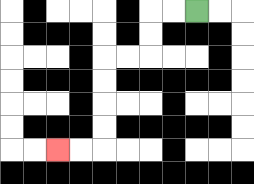{'start': '[8, 0]', 'end': '[2, 6]', 'path_directions': 'L,L,D,D,L,L,D,D,D,D,L,L', 'path_coordinates': '[[8, 0], [7, 0], [6, 0], [6, 1], [6, 2], [5, 2], [4, 2], [4, 3], [4, 4], [4, 5], [4, 6], [3, 6], [2, 6]]'}